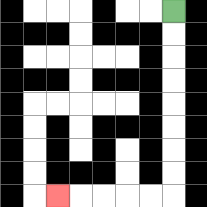{'start': '[7, 0]', 'end': '[2, 8]', 'path_directions': 'D,D,D,D,D,D,D,D,L,L,L,L,L', 'path_coordinates': '[[7, 0], [7, 1], [7, 2], [7, 3], [7, 4], [7, 5], [7, 6], [7, 7], [7, 8], [6, 8], [5, 8], [4, 8], [3, 8], [2, 8]]'}